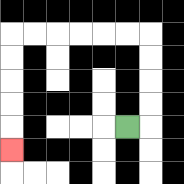{'start': '[5, 5]', 'end': '[0, 6]', 'path_directions': 'R,U,U,U,U,L,L,L,L,L,L,D,D,D,D,D', 'path_coordinates': '[[5, 5], [6, 5], [6, 4], [6, 3], [6, 2], [6, 1], [5, 1], [4, 1], [3, 1], [2, 1], [1, 1], [0, 1], [0, 2], [0, 3], [0, 4], [0, 5], [0, 6]]'}